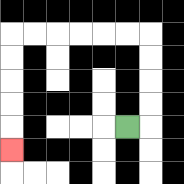{'start': '[5, 5]', 'end': '[0, 6]', 'path_directions': 'R,U,U,U,U,L,L,L,L,L,L,D,D,D,D,D', 'path_coordinates': '[[5, 5], [6, 5], [6, 4], [6, 3], [6, 2], [6, 1], [5, 1], [4, 1], [3, 1], [2, 1], [1, 1], [0, 1], [0, 2], [0, 3], [0, 4], [0, 5], [0, 6]]'}